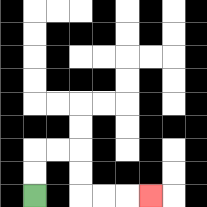{'start': '[1, 8]', 'end': '[6, 8]', 'path_directions': 'U,U,R,R,D,D,R,R,R', 'path_coordinates': '[[1, 8], [1, 7], [1, 6], [2, 6], [3, 6], [3, 7], [3, 8], [4, 8], [5, 8], [6, 8]]'}